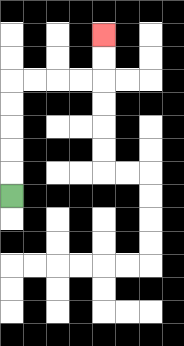{'start': '[0, 8]', 'end': '[4, 1]', 'path_directions': 'U,U,U,U,U,R,R,R,R,U,U', 'path_coordinates': '[[0, 8], [0, 7], [0, 6], [0, 5], [0, 4], [0, 3], [1, 3], [2, 3], [3, 3], [4, 3], [4, 2], [4, 1]]'}